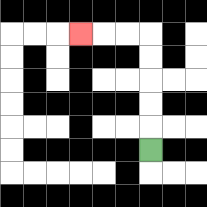{'start': '[6, 6]', 'end': '[3, 1]', 'path_directions': 'U,U,U,U,U,L,L,L', 'path_coordinates': '[[6, 6], [6, 5], [6, 4], [6, 3], [6, 2], [6, 1], [5, 1], [4, 1], [3, 1]]'}